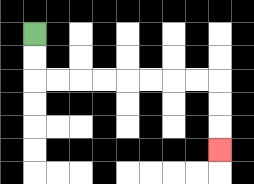{'start': '[1, 1]', 'end': '[9, 6]', 'path_directions': 'D,D,R,R,R,R,R,R,R,R,D,D,D', 'path_coordinates': '[[1, 1], [1, 2], [1, 3], [2, 3], [3, 3], [4, 3], [5, 3], [6, 3], [7, 3], [8, 3], [9, 3], [9, 4], [9, 5], [9, 6]]'}